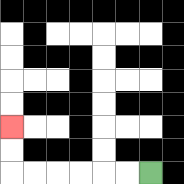{'start': '[6, 7]', 'end': '[0, 5]', 'path_directions': 'L,L,L,L,L,L,U,U', 'path_coordinates': '[[6, 7], [5, 7], [4, 7], [3, 7], [2, 7], [1, 7], [0, 7], [0, 6], [0, 5]]'}